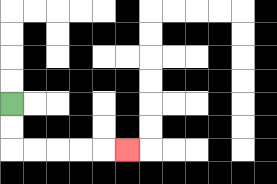{'start': '[0, 4]', 'end': '[5, 6]', 'path_directions': 'D,D,R,R,R,R,R', 'path_coordinates': '[[0, 4], [0, 5], [0, 6], [1, 6], [2, 6], [3, 6], [4, 6], [5, 6]]'}